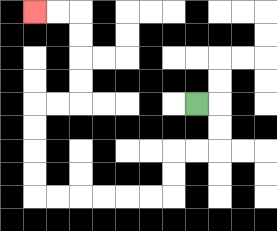{'start': '[8, 4]', 'end': '[1, 0]', 'path_directions': 'R,D,D,L,L,D,D,L,L,L,L,L,L,U,U,U,U,R,R,U,U,U,U,L,L', 'path_coordinates': '[[8, 4], [9, 4], [9, 5], [9, 6], [8, 6], [7, 6], [7, 7], [7, 8], [6, 8], [5, 8], [4, 8], [3, 8], [2, 8], [1, 8], [1, 7], [1, 6], [1, 5], [1, 4], [2, 4], [3, 4], [3, 3], [3, 2], [3, 1], [3, 0], [2, 0], [1, 0]]'}